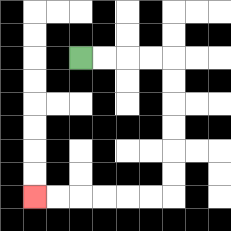{'start': '[3, 2]', 'end': '[1, 8]', 'path_directions': 'R,R,R,R,D,D,D,D,D,D,L,L,L,L,L,L', 'path_coordinates': '[[3, 2], [4, 2], [5, 2], [6, 2], [7, 2], [7, 3], [7, 4], [7, 5], [7, 6], [7, 7], [7, 8], [6, 8], [5, 8], [4, 8], [3, 8], [2, 8], [1, 8]]'}